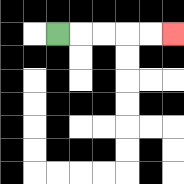{'start': '[2, 1]', 'end': '[7, 1]', 'path_directions': 'R,R,R,R,R', 'path_coordinates': '[[2, 1], [3, 1], [4, 1], [5, 1], [6, 1], [7, 1]]'}